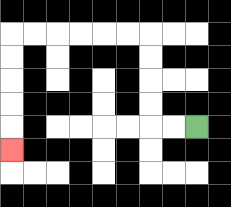{'start': '[8, 5]', 'end': '[0, 6]', 'path_directions': 'L,L,U,U,U,U,L,L,L,L,L,L,D,D,D,D,D', 'path_coordinates': '[[8, 5], [7, 5], [6, 5], [6, 4], [6, 3], [6, 2], [6, 1], [5, 1], [4, 1], [3, 1], [2, 1], [1, 1], [0, 1], [0, 2], [0, 3], [0, 4], [0, 5], [0, 6]]'}